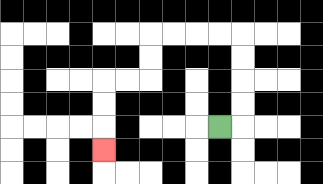{'start': '[9, 5]', 'end': '[4, 6]', 'path_directions': 'R,U,U,U,U,L,L,L,L,D,D,L,L,D,D,D', 'path_coordinates': '[[9, 5], [10, 5], [10, 4], [10, 3], [10, 2], [10, 1], [9, 1], [8, 1], [7, 1], [6, 1], [6, 2], [6, 3], [5, 3], [4, 3], [4, 4], [4, 5], [4, 6]]'}